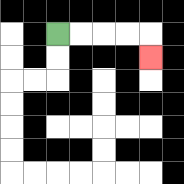{'start': '[2, 1]', 'end': '[6, 2]', 'path_directions': 'R,R,R,R,D', 'path_coordinates': '[[2, 1], [3, 1], [4, 1], [5, 1], [6, 1], [6, 2]]'}